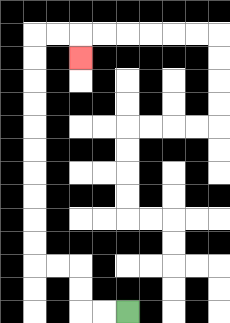{'start': '[5, 13]', 'end': '[3, 2]', 'path_directions': 'L,L,U,U,L,L,U,U,U,U,U,U,U,U,U,U,R,R,D', 'path_coordinates': '[[5, 13], [4, 13], [3, 13], [3, 12], [3, 11], [2, 11], [1, 11], [1, 10], [1, 9], [1, 8], [1, 7], [1, 6], [1, 5], [1, 4], [1, 3], [1, 2], [1, 1], [2, 1], [3, 1], [3, 2]]'}